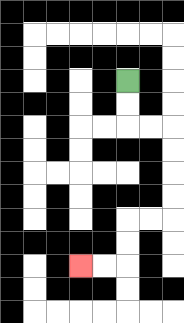{'start': '[5, 3]', 'end': '[3, 11]', 'path_directions': 'D,D,R,R,D,D,D,D,L,L,D,D,L,L', 'path_coordinates': '[[5, 3], [5, 4], [5, 5], [6, 5], [7, 5], [7, 6], [7, 7], [7, 8], [7, 9], [6, 9], [5, 9], [5, 10], [5, 11], [4, 11], [3, 11]]'}